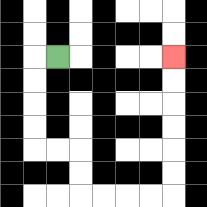{'start': '[2, 2]', 'end': '[7, 2]', 'path_directions': 'L,D,D,D,D,R,R,D,D,R,R,R,R,U,U,U,U,U,U', 'path_coordinates': '[[2, 2], [1, 2], [1, 3], [1, 4], [1, 5], [1, 6], [2, 6], [3, 6], [3, 7], [3, 8], [4, 8], [5, 8], [6, 8], [7, 8], [7, 7], [7, 6], [7, 5], [7, 4], [7, 3], [7, 2]]'}